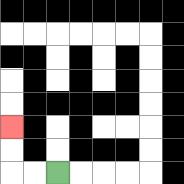{'start': '[2, 7]', 'end': '[0, 5]', 'path_directions': 'L,L,U,U', 'path_coordinates': '[[2, 7], [1, 7], [0, 7], [0, 6], [0, 5]]'}